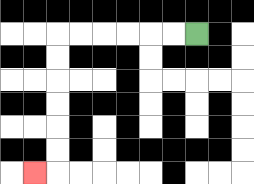{'start': '[8, 1]', 'end': '[1, 7]', 'path_directions': 'L,L,L,L,L,L,D,D,D,D,D,D,L', 'path_coordinates': '[[8, 1], [7, 1], [6, 1], [5, 1], [4, 1], [3, 1], [2, 1], [2, 2], [2, 3], [2, 4], [2, 5], [2, 6], [2, 7], [1, 7]]'}